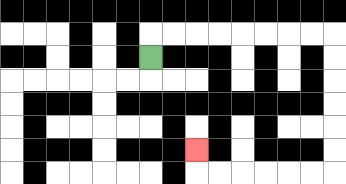{'start': '[6, 2]', 'end': '[8, 6]', 'path_directions': 'U,R,R,R,R,R,R,R,R,D,D,D,D,D,D,L,L,L,L,L,L,U', 'path_coordinates': '[[6, 2], [6, 1], [7, 1], [8, 1], [9, 1], [10, 1], [11, 1], [12, 1], [13, 1], [14, 1], [14, 2], [14, 3], [14, 4], [14, 5], [14, 6], [14, 7], [13, 7], [12, 7], [11, 7], [10, 7], [9, 7], [8, 7], [8, 6]]'}